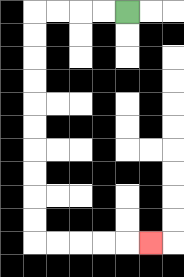{'start': '[5, 0]', 'end': '[6, 10]', 'path_directions': 'L,L,L,L,D,D,D,D,D,D,D,D,D,D,R,R,R,R,R', 'path_coordinates': '[[5, 0], [4, 0], [3, 0], [2, 0], [1, 0], [1, 1], [1, 2], [1, 3], [1, 4], [1, 5], [1, 6], [1, 7], [1, 8], [1, 9], [1, 10], [2, 10], [3, 10], [4, 10], [5, 10], [6, 10]]'}